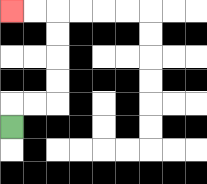{'start': '[0, 5]', 'end': '[0, 0]', 'path_directions': 'U,R,R,U,U,U,U,L,L', 'path_coordinates': '[[0, 5], [0, 4], [1, 4], [2, 4], [2, 3], [2, 2], [2, 1], [2, 0], [1, 0], [0, 0]]'}